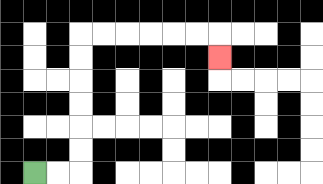{'start': '[1, 7]', 'end': '[9, 2]', 'path_directions': 'R,R,U,U,U,U,U,U,R,R,R,R,R,R,D', 'path_coordinates': '[[1, 7], [2, 7], [3, 7], [3, 6], [3, 5], [3, 4], [3, 3], [3, 2], [3, 1], [4, 1], [5, 1], [6, 1], [7, 1], [8, 1], [9, 1], [9, 2]]'}